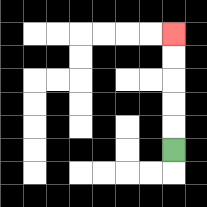{'start': '[7, 6]', 'end': '[7, 1]', 'path_directions': 'U,U,U,U,U', 'path_coordinates': '[[7, 6], [7, 5], [7, 4], [7, 3], [7, 2], [7, 1]]'}